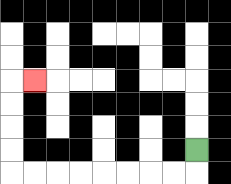{'start': '[8, 6]', 'end': '[1, 3]', 'path_directions': 'D,L,L,L,L,L,L,L,L,U,U,U,U,R', 'path_coordinates': '[[8, 6], [8, 7], [7, 7], [6, 7], [5, 7], [4, 7], [3, 7], [2, 7], [1, 7], [0, 7], [0, 6], [0, 5], [0, 4], [0, 3], [1, 3]]'}